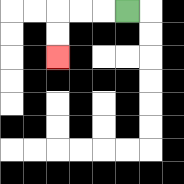{'start': '[5, 0]', 'end': '[2, 2]', 'path_directions': 'L,L,L,D,D', 'path_coordinates': '[[5, 0], [4, 0], [3, 0], [2, 0], [2, 1], [2, 2]]'}